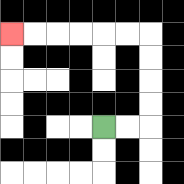{'start': '[4, 5]', 'end': '[0, 1]', 'path_directions': 'R,R,U,U,U,U,L,L,L,L,L,L', 'path_coordinates': '[[4, 5], [5, 5], [6, 5], [6, 4], [6, 3], [6, 2], [6, 1], [5, 1], [4, 1], [3, 1], [2, 1], [1, 1], [0, 1]]'}